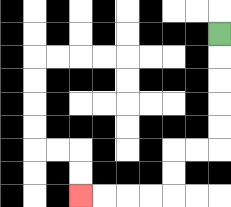{'start': '[9, 1]', 'end': '[3, 8]', 'path_directions': 'D,D,D,D,D,L,L,D,D,L,L,L,L', 'path_coordinates': '[[9, 1], [9, 2], [9, 3], [9, 4], [9, 5], [9, 6], [8, 6], [7, 6], [7, 7], [7, 8], [6, 8], [5, 8], [4, 8], [3, 8]]'}